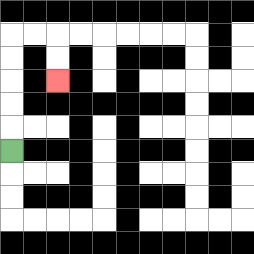{'start': '[0, 6]', 'end': '[2, 3]', 'path_directions': 'U,U,U,U,U,R,R,D,D', 'path_coordinates': '[[0, 6], [0, 5], [0, 4], [0, 3], [0, 2], [0, 1], [1, 1], [2, 1], [2, 2], [2, 3]]'}